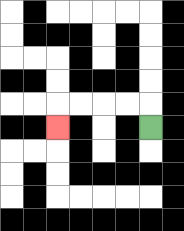{'start': '[6, 5]', 'end': '[2, 5]', 'path_directions': 'U,L,L,L,L,D', 'path_coordinates': '[[6, 5], [6, 4], [5, 4], [4, 4], [3, 4], [2, 4], [2, 5]]'}